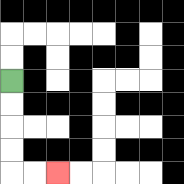{'start': '[0, 3]', 'end': '[2, 7]', 'path_directions': 'D,D,D,D,R,R', 'path_coordinates': '[[0, 3], [0, 4], [0, 5], [0, 6], [0, 7], [1, 7], [2, 7]]'}